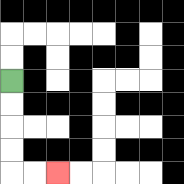{'start': '[0, 3]', 'end': '[2, 7]', 'path_directions': 'D,D,D,D,R,R', 'path_coordinates': '[[0, 3], [0, 4], [0, 5], [0, 6], [0, 7], [1, 7], [2, 7]]'}